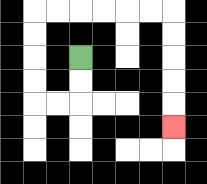{'start': '[3, 2]', 'end': '[7, 5]', 'path_directions': 'D,D,L,L,U,U,U,U,R,R,R,R,R,R,D,D,D,D,D', 'path_coordinates': '[[3, 2], [3, 3], [3, 4], [2, 4], [1, 4], [1, 3], [1, 2], [1, 1], [1, 0], [2, 0], [3, 0], [4, 0], [5, 0], [6, 0], [7, 0], [7, 1], [7, 2], [7, 3], [7, 4], [7, 5]]'}